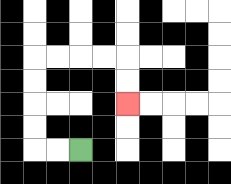{'start': '[3, 6]', 'end': '[5, 4]', 'path_directions': 'L,L,U,U,U,U,R,R,R,R,D,D', 'path_coordinates': '[[3, 6], [2, 6], [1, 6], [1, 5], [1, 4], [1, 3], [1, 2], [2, 2], [3, 2], [4, 2], [5, 2], [5, 3], [5, 4]]'}